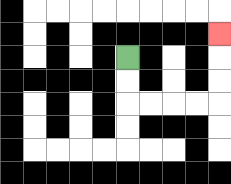{'start': '[5, 2]', 'end': '[9, 1]', 'path_directions': 'D,D,R,R,R,R,U,U,U', 'path_coordinates': '[[5, 2], [5, 3], [5, 4], [6, 4], [7, 4], [8, 4], [9, 4], [9, 3], [9, 2], [9, 1]]'}